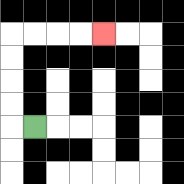{'start': '[1, 5]', 'end': '[4, 1]', 'path_directions': 'L,U,U,U,U,R,R,R,R', 'path_coordinates': '[[1, 5], [0, 5], [0, 4], [0, 3], [0, 2], [0, 1], [1, 1], [2, 1], [3, 1], [4, 1]]'}